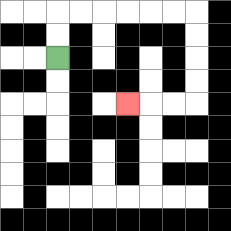{'start': '[2, 2]', 'end': '[5, 4]', 'path_directions': 'U,U,R,R,R,R,R,R,D,D,D,D,L,L,L', 'path_coordinates': '[[2, 2], [2, 1], [2, 0], [3, 0], [4, 0], [5, 0], [6, 0], [7, 0], [8, 0], [8, 1], [8, 2], [8, 3], [8, 4], [7, 4], [6, 4], [5, 4]]'}